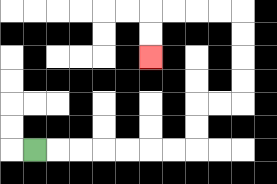{'start': '[1, 6]', 'end': '[6, 2]', 'path_directions': 'R,R,R,R,R,R,R,U,U,R,R,U,U,U,U,L,L,L,L,D,D', 'path_coordinates': '[[1, 6], [2, 6], [3, 6], [4, 6], [5, 6], [6, 6], [7, 6], [8, 6], [8, 5], [8, 4], [9, 4], [10, 4], [10, 3], [10, 2], [10, 1], [10, 0], [9, 0], [8, 0], [7, 0], [6, 0], [6, 1], [6, 2]]'}